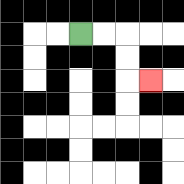{'start': '[3, 1]', 'end': '[6, 3]', 'path_directions': 'R,R,D,D,R', 'path_coordinates': '[[3, 1], [4, 1], [5, 1], [5, 2], [5, 3], [6, 3]]'}